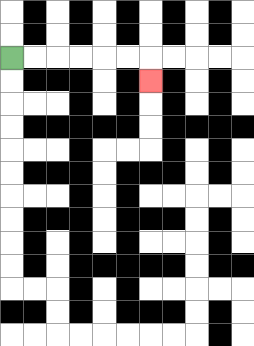{'start': '[0, 2]', 'end': '[6, 3]', 'path_directions': 'R,R,R,R,R,R,D', 'path_coordinates': '[[0, 2], [1, 2], [2, 2], [3, 2], [4, 2], [5, 2], [6, 2], [6, 3]]'}